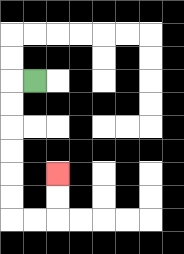{'start': '[1, 3]', 'end': '[2, 7]', 'path_directions': 'L,D,D,D,D,D,D,R,R,U,U', 'path_coordinates': '[[1, 3], [0, 3], [0, 4], [0, 5], [0, 6], [0, 7], [0, 8], [0, 9], [1, 9], [2, 9], [2, 8], [2, 7]]'}